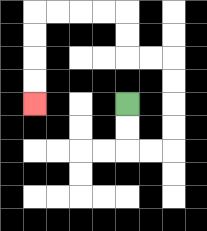{'start': '[5, 4]', 'end': '[1, 4]', 'path_directions': 'D,D,R,R,U,U,U,U,L,L,U,U,L,L,L,L,D,D,D,D', 'path_coordinates': '[[5, 4], [5, 5], [5, 6], [6, 6], [7, 6], [7, 5], [7, 4], [7, 3], [7, 2], [6, 2], [5, 2], [5, 1], [5, 0], [4, 0], [3, 0], [2, 0], [1, 0], [1, 1], [1, 2], [1, 3], [1, 4]]'}